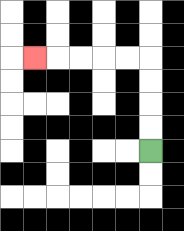{'start': '[6, 6]', 'end': '[1, 2]', 'path_directions': 'U,U,U,U,L,L,L,L,L', 'path_coordinates': '[[6, 6], [6, 5], [6, 4], [6, 3], [6, 2], [5, 2], [4, 2], [3, 2], [2, 2], [1, 2]]'}